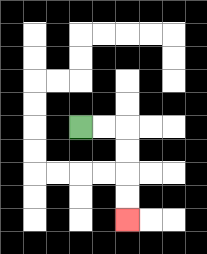{'start': '[3, 5]', 'end': '[5, 9]', 'path_directions': 'R,R,D,D,D,D', 'path_coordinates': '[[3, 5], [4, 5], [5, 5], [5, 6], [5, 7], [5, 8], [5, 9]]'}